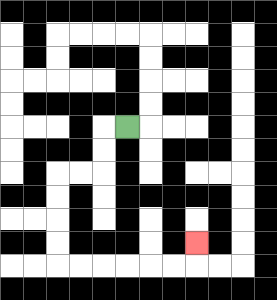{'start': '[5, 5]', 'end': '[8, 10]', 'path_directions': 'L,D,D,L,L,D,D,D,D,R,R,R,R,R,R,U', 'path_coordinates': '[[5, 5], [4, 5], [4, 6], [4, 7], [3, 7], [2, 7], [2, 8], [2, 9], [2, 10], [2, 11], [3, 11], [4, 11], [5, 11], [6, 11], [7, 11], [8, 11], [8, 10]]'}